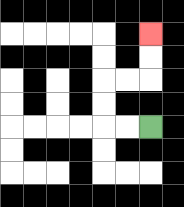{'start': '[6, 5]', 'end': '[6, 1]', 'path_directions': 'L,L,U,U,R,R,U,U', 'path_coordinates': '[[6, 5], [5, 5], [4, 5], [4, 4], [4, 3], [5, 3], [6, 3], [6, 2], [6, 1]]'}